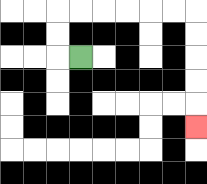{'start': '[3, 2]', 'end': '[8, 5]', 'path_directions': 'L,U,U,R,R,R,R,R,R,D,D,D,D,D', 'path_coordinates': '[[3, 2], [2, 2], [2, 1], [2, 0], [3, 0], [4, 0], [5, 0], [6, 0], [7, 0], [8, 0], [8, 1], [8, 2], [8, 3], [8, 4], [8, 5]]'}